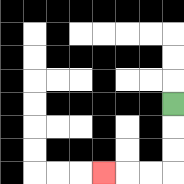{'start': '[7, 4]', 'end': '[4, 7]', 'path_directions': 'D,D,D,L,L,L', 'path_coordinates': '[[7, 4], [7, 5], [7, 6], [7, 7], [6, 7], [5, 7], [4, 7]]'}